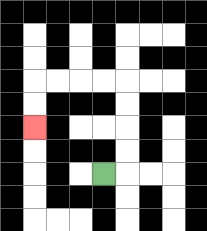{'start': '[4, 7]', 'end': '[1, 5]', 'path_directions': 'R,U,U,U,U,L,L,L,L,D,D', 'path_coordinates': '[[4, 7], [5, 7], [5, 6], [5, 5], [5, 4], [5, 3], [4, 3], [3, 3], [2, 3], [1, 3], [1, 4], [1, 5]]'}